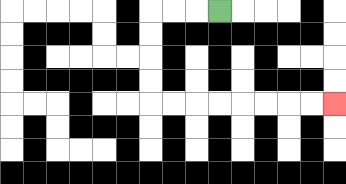{'start': '[9, 0]', 'end': '[14, 4]', 'path_directions': 'L,L,L,D,D,D,D,R,R,R,R,R,R,R,R', 'path_coordinates': '[[9, 0], [8, 0], [7, 0], [6, 0], [6, 1], [6, 2], [6, 3], [6, 4], [7, 4], [8, 4], [9, 4], [10, 4], [11, 4], [12, 4], [13, 4], [14, 4]]'}